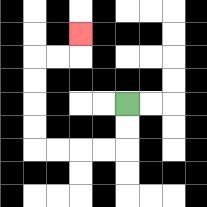{'start': '[5, 4]', 'end': '[3, 1]', 'path_directions': 'D,D,L,L,L,L,U,U,U,U,R,R,U', 'path_coordinates': '[[5, 4], [5, 5], [5, 6], [4, 6], [3, 6], [2, 6], [1, 6], [1, 5], [1, 4], [1, 3], [1, 2], [2, 2], [3, 2], [3, 1]]'}